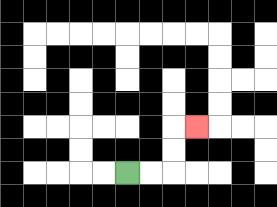{'start': '[5, 7]', 'end': '[8, 5]', 'path_directions': 'R,R,U,U,R', 'path_coordinates': '[[5, 7], [6, 7], [7, 7], [7, 6], [7, 5], [8, 5]]'}